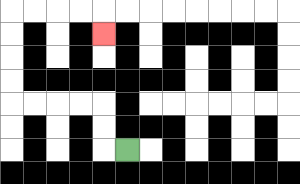{'start': '[5, 6]', 'end': '[4, 1]', 'path_directions': 'L,U,U,L,L,L,L,U,U,U,U,R,R,R,R,D', 'path_coordinates': '[[5, 6], [4, 6], [4, 5], [4, 4], [3, 4], [2, 4], [1, 4], [0, 4], [0, 3], [0, 2], [0, 1], [0, 0], [1, 0], [2, 0], [3, 0], [4, 0], [4, 1]]'}